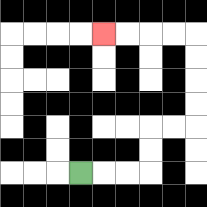{'start': '[3, 7]', 'end': '[4, 1]', 'path_directions': 'R,R,R,U,U,R,R,U,U,U,U,L,L,L,L', 'path_coordinates': '[[3, 7], [4, 7], [5, 7], [6, 7], [6, 6], [6, 5], [7, 5], [8, 5], [8, 4], [8, 3], [8, 2], [8, 1], [7, 1], [6, 1], [5, 1], [4, 1]]'}